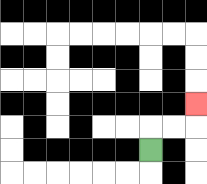{'start': '[6, 6]', 'end': '[8, 4]', 'path_directions': 'U,R,R,U', 'path_coordinates': '[[6, 6], [6, 5], [7, 5], [8, 5], [8, 4]]'}